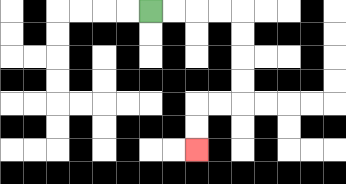{'start': '[6, 0]', 'end': '[8, 6]', 'path_directions': 'R,R,R,R,D,D,D,D,L,L,D,D', 'path_coordinates': '[[6, 0], [7, 0], [8, 0], [9, 0], [10, 0], [10, 1], [10, 2], [10, 3], [10, 4], [9, 4], [8, 4], [8, 5], [8, 6]]'}